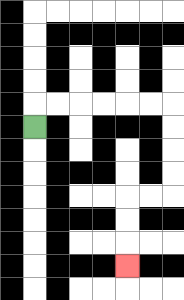{'start': '[1, 5]', 'end': '[5, 11]', 'path_directions': 'U,R,R,R,R,R,R,D,D,D,D,L,L,D,D,D', 'path_coordinates': '[[1, 5], [1, 4], [2, 4], [3, 4], [4, 4], [5, 4], [6, 4], [7, 4], [7, 5], [7, 6], [7, 7], [7, 8], [6, 8], [5, 8], [5, 9], [5, 10], [5, 11]]'}